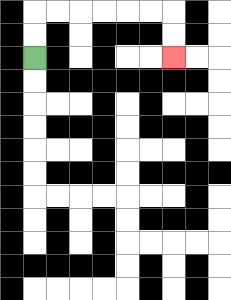{'start': '[1, 2]', 'end': '[7, 2]', 'path_directions': 'U,U,R,R,R,R,R,R,D,D', 'path_coordinates': '[[1, 2], [1, 1], [1, 0], [2, 0], [3, 0], [4, 0], [5, 0], [6, 0], [7, 0], [7, 1], [7, 2]]'}